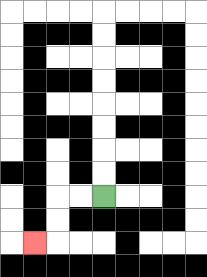{'start': '[4, 8]', 'end': '[1, 10]', 'path_directions': 'L,L,D,D,L', 'path_coordinates': '[[4, 8], [3, 8], [2, 8], [2, 9], [2, 10], [1, 10]]'}